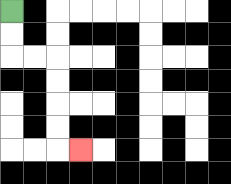{'start': '[0, 0]', 'end': '[3, 6]', 'path_directions': 'D,D,R,R,D,D,D,D,R', 'path_coordinates': '[[0, 0], [0, 1], [0, 2], [1, 2], [2, 2], [2, 3], [2, 4], [2, 5], [2, 6], [3, 6]]'}